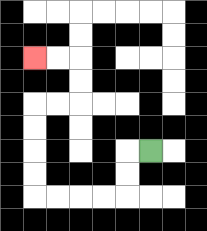{'start': '[6, 6]', 'end': '[1, 2]', 'path_directions': 'L,D,D,L,L,L,L,U,U,U,U,R,R,U,U,L,L', 'path_coordinates': '[[6, 6], [5, 6], [5, 7], [5, 8], [4, 8], [3, 8], [2, 8], [1, 8], [1, 7], [1, 6], [1, 5], [1, 4], [2, 4], [3, 4], [3, 3], [3, 2], [2, 2], [1, 2]]'}